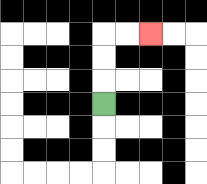{'start': '[4, 4]', 'end': '[6, 1]', 'path_directions': 'U,U,U,R,R', 'path_coordinates': '[[4, 4], [4, 3], [4, 2], [4, 1], [5, 1], [6, 1]]'}